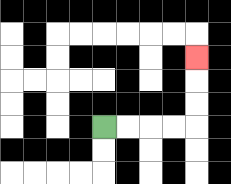{'start': '[4, 5]', 'end': '[8, 2]', 'path_directions': 'R,R,R,R,U,U,U', 'path_coordinates': '[[4, 5], [5, 5], [6, 5], [7, 5], [8, 5], [8, 4], [8, 3], [8, 2]]'}